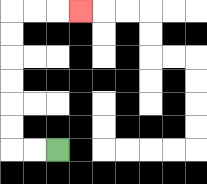{'start': '[2, 6]', 'end': '[3, 0]', 'path_directions': 'L,L,U,U,U,U,U,U,R,R,R', 'path_coordinates': '[[2, 6], [1, 6], [0, 6], [0, 5], [0, 4], [0, 3], [0, 2], [0, 1], [0, 0], [1, 0], [2, 0], [3, 0]]'}